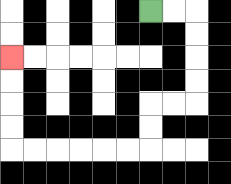{'start': '[6, 0]', 'end': '[0, 2]', 'path_directions': 'R,R,D,D,D,D,L,L,D,D,L,L,L,L,L,L,U,U,U,U', 'path_coordinates': '[[6, 0], [7, 0], [8, 0], [8, 1], [8, 2], [8, 3], [8, 4], [7, 4], [6, 4], [6, 5], [6, 6], [5, 6], [4, 6], [3, 6], [2, 6], [1, 6], [0, 6], [0, 5], [0, 4], [0, 3], [0, 2]]'}